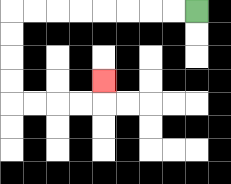{'start': '[8, 0]', 'end': '[4, 3]', 'path_directions': 'L,L,L,L,L,L,L,L,D,D,D,D,R,R,R,R,U', 'path_coordinates': '[[8, 0], [7, 0], [6, 0], [5, 0], [4, 0], [3, 0], [2, 0], [1, 0], [0, 0], [0, 1], [0, 2], [0, 3], [0, 4], [1, 4], [2, 4], [3, 4], [4, 4], [4, 3]]'}